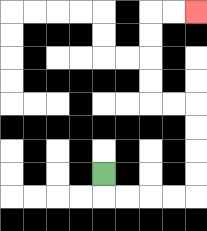{'start': '[4, 7]', 'end': '[8, 0]', 'path_directions': 'D,R,R,R,R,U,U,U,U,L,L,U,U,U,U,R,R', 'path_coordinates': '[[4, 7], [4, 8], [5, 8], [6, 8], [7, 8], [8, 8], [8, 7], [8, 6], [8, 5], [8, 4], [7, 4], [6, 4], [6, 3], [6, 2], [6, 1], [6, 0], [7, 0], [8, 0]]'}